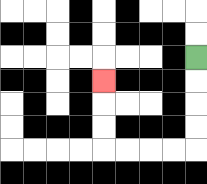{'start': '[8, 2]', 'end': '[4, 3]', 'path_directions': 'D,D,D,D,L,L,L,L,U,U,U', 'path_coordinates': '[[8, 2], [8, 3], [8, 4], [8, 5], [8, 6], [7, 6], [6, 6], [5, 6], [4, 6], [4, 5], [4, 4], [4, 3]]'}